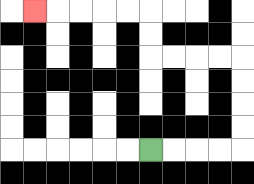{'start': '[6, 6]', 'end': '[1, 0]', 'path_directions': 'R,R,R,R,U,U,U,U,L,L,L,L,U,U,L,L,L,L,L', 'path_coordinates': '[[6, 6], [7, 6], [8, 6], [9, 6], [10, 6], [10, 5], [10, 4], [10, 3], [10, 2], [9, 2], [8, 2], [7, 2], [6, 2], [6, 1], [6, 0], [5, 0], [4, 0], [3, 0], [2, 0], [1, 0]]'}